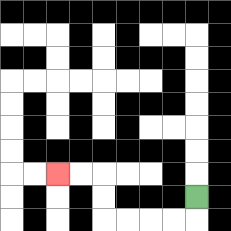{'start': '[8, 8]', 'end': '[2, 7]', 'path_directions': 'D,L,L,L,L,U,U,L,L', 'path_coordinates': '[[8, 8], [8, 9], [7, 9], [6, 9], [5, 9], [4, 9], [4, 8], [4, 7], [3, 7], [2, 7]]'}